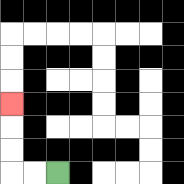{'start': '[2, 7]', 'end': '[0, 4]', 'path_directions': 'L,L,U,U,U', 'path_coordinates': '[[2, 7], [1, 7], [0, 7], [0, 6], [0, 5], [0, 4]]'}